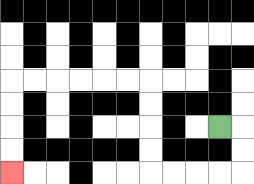{'start': '[9, 5]', 'end': '[0, 7]', 'path_directions': 'R,D,D,L,L,L,L,U,U,U,U,L,L,L,L,L,L,D,D,D,D', 'path_coordinates': '[[9, 5], [10, 5], [10, 6], [10, 7], [9, 7], [8, 7], [7, 7], [6, 7], [6, 6], [6, 5], [6, 4], [6, 3], [5, 3], [4, 3], [3, 3], [2, 3], [1, 3], [0, 3], [0, 4], [0, 5], [0, 6], [0, 7]]'}